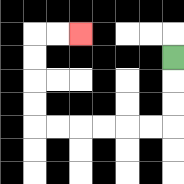{'start': '[7, 2]', 'end': '[3, 1]', 'path_directions': 'D,D,D,L,L,L,L,L,L,U,U,U,U,R,R', 'path_coordinates': '[[7, 2], [7, 3], [7, 4], [7, 5], [6, 5], [5, 5], [4, 5], [3, 5], [2, 5], [1, 5], [1, 4], [1, 3], [1, 2], [1, 1], [2, 1], [3, 1]]'}